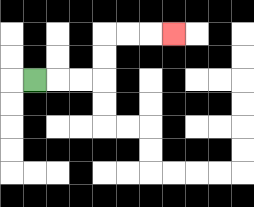{'start': '[1, 3]', 'end': '[7, 1]', 'path_directions': 'R,R,R,U,U,R,R,R', 'path_coordinates': '[[1, 3], [2, 3], [3, 3], [4, 3], [4, 2], [4, 1], [5, 1], [6, 1], [7, 1]]'}